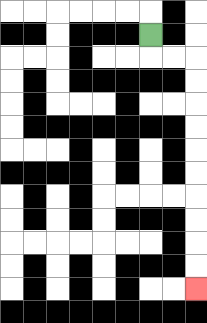{'start': '[6, 1]', 'end': '[8, 12]', 'path_directions': 'D,R,R,D,D,D,D,D,D,D,D,D,D', 'path_coordinates': '[[6, 1], [6, 2], [7, 2], [8, 2], [8, 3], [8, 4], [8, 5], [8, 6], [8, 7], [8, 8], [8, 9], [8, 10], [8, 11], [8, 12]]'}